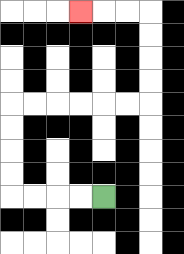{'start': '[4, 8]', 'end': '[3, 0]', 'path_directions': 'L,L,L,L,U,U,U,U,R,R,R,R,R,R,U,U,U,U,L,L,L', 'path_coordinates': '[[4, 8], [3, 8], [2, 8], [1, 8], [0, 8], [0, 7], [0, 6], [0, 5], [0, 4], [1, 4], [2, 4], [3, 4], [4, 4], [5, 4], [6, 4], [6, 3], [6, 2], [6, 1], [6, 0], [5, 0], [4, 0], [3, 0]]'}